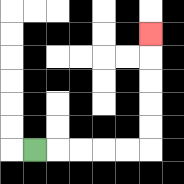{'start': '[1, 6]', 'end': '[6, 1]', 'path_directions': 'R,R,R,R,R,U,U,U,U,U', 'path_coordinates': '[[1, 6], [2, 6], [3, 6], [4, 6], [5, 6], [6, 6], [6, 5], [6, 4], [6, 3], [6, 2], [6, 1]]'}